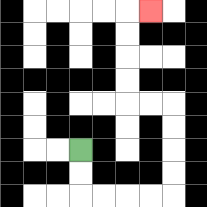{'start': '[3, 6]', 'end': '[6, 0]', 'path_directions': 'D,D,R,R,R,R,U,U,U,U,L,L,U,U,U,U,R', 'path_coordinates': '[[3, 6], [3, 7], [3, 8], [4, 8], [5, 8], [6, 8], [7, 8], [7, 7], [7, 6], [7, 5], [7, 4], [6, 4], [5, 4], [5, 3], [5, 2], [5, 1], [5, 0], [6, 0]]'}